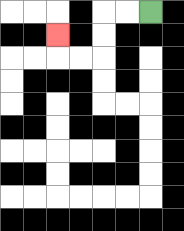{'start': '[6, 0]', 'end': '[2, 1]', 'path_directions': 'L,L,D,D,L,L,U', 'path_coordinates': '[[6, 0], [5, 0], [4, 0], [4, 1], [4, 2], [3, 2], [2, 2], [2, 1]]'}